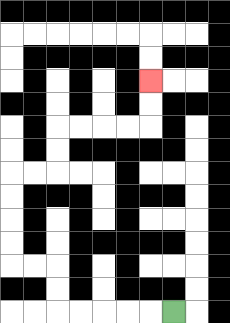{'start': '[7, 13]', 'end': '[6, 3]', 'path_directions': 'L,L,L,L,L,U,U,L,L,U,U,U,U,R,R,U,U,R,R,R,R,U,U', 'path_coordinates': '[[7, 13], [6, 13], [5, 13], [4, 13], [3, 13], [2, 13], [2, 12], [2, 11], [1, 11], [0, 11], [0, 10], [0, 9], [0, 8], [0, 7], [1, 7], [2, 7], [2, 6], [2, 5], [3, 5], [4, 5], [5, 5], [6, 5], [6, 4], [6, 3]]'}